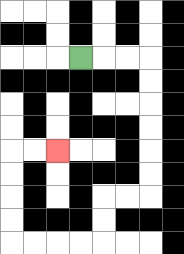{'start': '[3, 2]', 'end': '[2, 6]', 'path_directions': 'R,R,R,D,D,D,D,D,D,L,L,D,D,L,L,L,L,U,U,U,U,R,R', 'path_coordinates': '[[3, 2], [4, 2], [5, 2], [6, 2], [6, 3], [6, 4], [6, 5], [6, 6], [6, 7], [6, 8], [5, 8], [4, 8], [4, 9], [4, 10], [3, 10], [2, 10], [1, 10], [0, 10], [0, 9], [0, 8], [0, 7], [0, 6], [1, 6], [2, 6]]'}